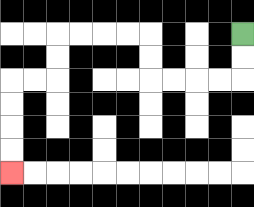{'start': '[10, 1]', 'end': '[0, 7]', 'path_directions': 'D,D,L,L,L,L,U,U,L,L,L,L,D,D,L,L,D,D,D,D', 'path_coordinates': '[[10, 1], [10, 2], [10, 3], [9, 3], [8, 3], [7, 3], [6, 3], [6, 2], [6, 1], [5, 1], [4, 1], [3, 1], [2, 1], [2, 2], [2, 3], [1, 3], [0, 3], [0, 4], [0, 5], [0, 6], [0, 7]]'}